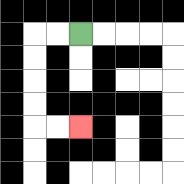{'start': '[3, 1]', 'end': '[3, 5]', 'path_directions': 'L,L,D,D,D,D,R,R', 'path_coordinates': '[[3, 1], [2, 1], [1, 1], [1, 2], [1, 3], [1, 4], [1, 5], [2, 5], [3, 5]]'}